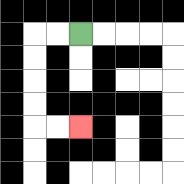{'start': '[3, 1]', 'end': '[3, 5]', 'path_directions': 'L,L,D,D,D,D,R,R', 'path_coordinates': '[[3, 1], [2, 1], [1, 1], [1, 2], [1, 3], [1, 4], [1, 5], [2, 5], [3, 5]]'}